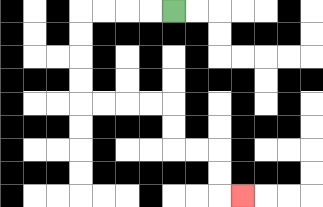{'start': '[7, 0]', 'end': '[10, 8]', 'path_directions': 'L,L,L,L,D,D,D,D,R,R,R,R,D,D,R,R,D,D,R', 'path_coordinates': '[[7, 0], [6, 0], [5, 0], [4, 0], [3, 0], [3, 1], [3, 2], [3, 3], [3, 4], [4, 4], [5, 4], [6, 4], [7, 4], [7, 5], [7, 6], [8, 6], [9, 6], [9, 7], [9, 8], [10, 8]]'}